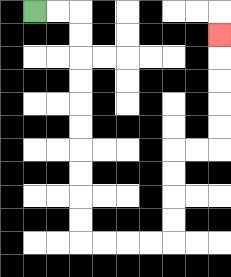{'start': '[1, 0]', 'end': '[9, 1]', 'path_directions': 'R,R,D,D,D,D,D,D,D,D,D,D,R,R,R,R,U,U,U,U,R,R,U,U,U,U,U', 'path_coordinates': '[[1, 0], [2, 0], [3, 0], [3, 1], [3, 2], [3, 3], [3, 4], [3, 5], [3, 6], [3, 7], [3, 8], [3, 9], [3, 10], [4, 10], [5, 10], [6, 10], [7, 10], [7, 9], [7, 8], [7, 7], [7, 6], [8, 6], [9, 6], [9, 5], [9, 4], [9, 3], [9, 2], [9, 1]]'}